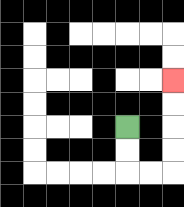{'start': '[5, 5]', 'end': '[7, 3]', 'path_directions': 'D,D,R,R,U,U,U,U', 'path_coordinates': '[[5, 5], [5, 6], [5, 7], [6, 7], [7, 7], [7, 6], [7, 5], [7, 4], [7, 3]]'}